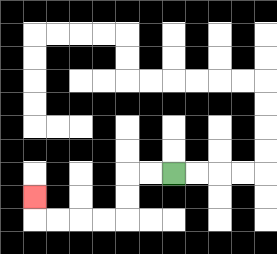{'start': '[7, 7]', 'end': '[1, 8]', 'path_directions': 'L,L,D,D,L,L,L,L,U', 'path_coordinates': '[[7, 7], [6, 7], [5, 7], [5, 8], [5, 9], [4, 9], [3, 9], [2, 9], [1, 9], [1, 8]]'}